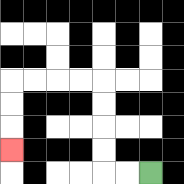{'start': '[6, 7]', 'end': '[0, 6]', 'path_directions': 'L,L,U,U,U,U,L,L,L,L,D,D,D', 'path_coordinates': '[[6, 7], [5, 7], [4, 7], [4, 6], [4, 5], [4, 4], [4, 3], [3, 3], [2, 3], [1, 3], [0, 3], [0, 4], [0, 5], [0, 6]]'}